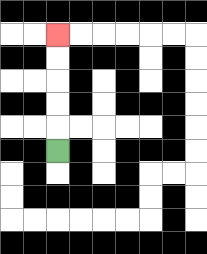{'start': '[2, 6]', 'end': '[2, 1]', 'path_directions': 'U,U,U,U,U', 'path_coordinates': '[[2, 6], [2, 5], [2, 4], [2, 3], [2, 2], [2, 1]]'}